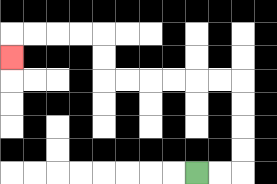{'start': '[8, 7]', 'end': '[0, 2]', 'path_directions': 'R,R,U,U,U,U,L,L,L,L,L,L,U,U,L,L,L,L,D', 'path_coordinates': '[[8, 7], [9, 7], [10, 7], [10, 6], [10, 5], [10, 4], [10, 3], [9, 3], [8, 3], [7, 3], [6, 3], [5, 3], [4, 3], [4, 2], [4, 1], [3, 1], [2, 1], [1, 1], [0, 1], [0, 2]]'}